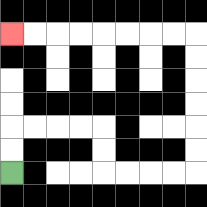{'start': '[0, 7]', 'end': '[0, 1]', 'path_directions': 'U,U,R,R,R,R,D,D,R,R,R,R,U,U,U,U,U,U,L,L,L,L,L,L,L,L', 'path_coordinates': '[[0, 7], [0, 6], [0, 5], [1, 5], [2, 5], [3, 5], [4, 5], [4, 6], [4, 7], [5, 7], [6, 7], [7, 7], [8, 7], [8, 6], [8, 5], [8, 4], [8, 3], [8, 2], [8, 1], [7, 1], [6, 1], [5, 1], [4, 1], [3, 1], [2, 1], [1, 1], [0, 1]]'}